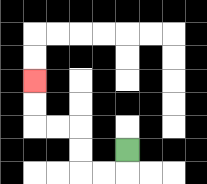{'start': '[5, 6]', 'end': '[1, 3]', 'path_directions': 'D,L,L,U,U,L,L,U,U', 'path_coordinates': '[[5, 6], [5, 7], [4, 7], [3, 7], [3, 6], [3, 5], [2, 5], [1, 5], [1, 4], [1, 3]]'}